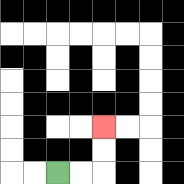{'start': '[2, 7]', 'end': '[4, 5]', 'path_directions': 'R,R,U,U', 'path_coordinates': '[[2, 7], [3, 7], [4, 7], [4, 6], [4, 5]]'}